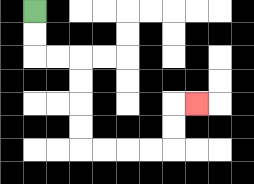{'start': '[1, 0]', 'end': '[8, 4]', 'path_directions': 'D,D,R,R,D,D,D,D,R,R,R,R,U,U,R', 'path_coordinates': '[[1, 0], [1, 1], [1, 2], [2, 2], [3, 2], [3, 3], [3, 4], [3, 5], [3, 6], [4, 6], [5, 6], [6, 6], [7, 6], [7, 5], [7, 4], [8, 4]]'}